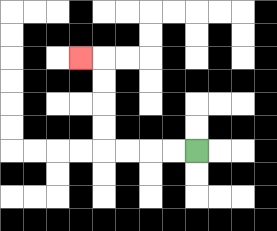{'start': '[8, 6]', 'end': '[3, 2]', 'path_directions': 'L,L,L,L,U,U,U,U,L', 'path_coordinates': '[[8, 6], [7, 6], [6, 6], [5, 6], [4, 6], [4, 5], [4, 4], [4, 3], [4, 2], [3, 2]]'}